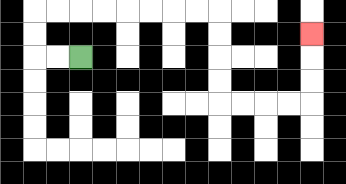{'start': '[3, 2]', 'end': '[13, 1]', 'path_directions': 'L,L,U,U,R,R,R,R,R,R,R,R,D,D,D,D,R,R,R,R,U,U,U', 'path_coordinates': '[[3, 2], [2, 2], [1, 2], [1, 1], [1, 0], [2, 0], [3, 0], [4, 0], [5, 0], [6, 0], [7, 0], [8, 0], [9, 0], [9, 1], [9, 2], [9, 3], [9, 4], [10, 4], [11, 4], [12, 4], [13, 4], [13, 3], [13, 2], [13, 1]]'}